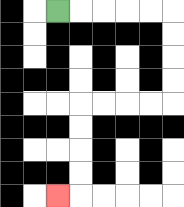{'start': '[2, 0]', 'end': '[2, 8]', 'path_directions': 'R,R,R,R,R,D,D,D,D,L,L,L,L,D,D,D,D,L', 'path_coordinates': '[[2, 0], [3, 0], [4, 0], [5, 0], [6, 0], [7, 0], [7, 1], [7, 2], [7, 3], [7, 4], [6, 4], [5, 4], [4, 4], [3, 4], [3, 5], [3, 6], [3, 7], [3, 8], [2, 8]]'}